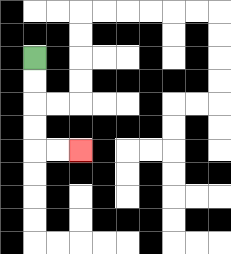{'start': '[1, 2]', 'end': '[3, 6]', 'path_directions': 'D,D,D,D,R,R', 'path_coordinates': '[[1, 2], [1, 3], [1, 4], [1, 5], [1, 6], [2, 6], [3, 6]]'}